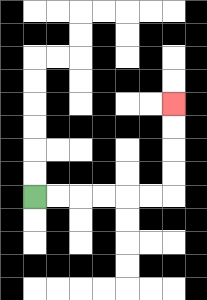{'start': '[1, 8]', 'end': '[7, 4]', 'path_directions': 'R,R,R,R,R,R,U,U,U,U', 'path_coordinates': '[[1, 8], [2, 8], [3, 8], [4, 8], [5, 8], [6, 8], [7, 8], [7, 7], [7, 6], [7, 5], [7, 4]]'}